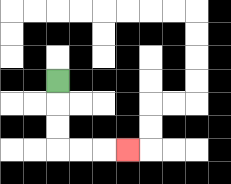{'start': '[2, 3]', 'end': '[5, 6]', 'path_directions': 'D,D,D,R,R,R', 'path_coordinates': '[[2, 3], [2, 4], [2, 5], [2, 6], [3, 6], [4, 6], [5, 6]]'}